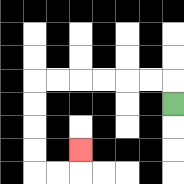{'start': '[7, 4]', 'end': '[3, 6]', 'path_directions': 'U,L,L,L,L,L,L,D,D,D,D,R,R,U', 'path_coordinates': '[[7, 4], [7, 3], [6, 3], [5, 3], [4, 3], [3, 3], [2, 3], [1, 3], [1, 4], [1, 5], [1, 6], [1, 7], [2, 7], [3, 7], [3, 6]]'}